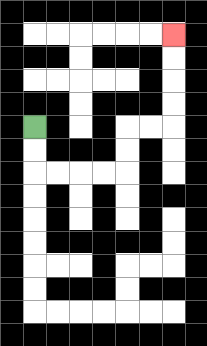{'start': '[1, 5]', 'end': '[7, 1]', 'path_directions': 'D,D,R,R,R,R,U,U,R,R,U,U,U,U', 'path_coordinates': '[[1, 5], [1, 6], [1, 7], [2, 7], [3, 7], [4, 7], [5, 7], [5, 6], [5, 5], [6, 5], [7, 5], [7, 4], [7, 3], [7, 2], [7, 1]]'}